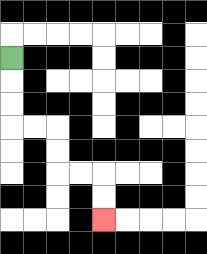{'start': '[0, 2]', 'end': '[4, 9]', 'path_directions': 'D,D,D,R,R,D,D,R,R,D,D', 'path_coordinates': '[[0, 2], [0, 3], [0, 4], [0, 5], [1, 5], [2, 5], [2, 6], [2, 7], [3, 7], [4, 7], [4, 8], [4, 9]]'}